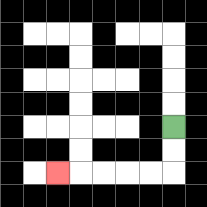{'start': '[7, 5]', 'end': '[2, 7]', 'path_directions': 'D,D,L,L,L,L,L', 'path_coordinates': '[[7, 5], [7, 6], [7, 7], [6, 7], [5, 7], [4, 7], [3, 7], [2, 7]]'}